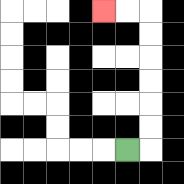{'start': '[5, 6]', 'end': '[4, 0]', 'path_directions': 'R,U,U,U,U,U,U,L,L', 'path_coordinates': '[[5, 6], [6, 6], [6, 5], [6, 4], [6, 3], [6, 2], [6, 1], [6, 0], [5, 0], [4, 0]]'}